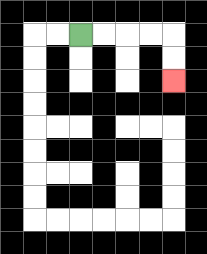{'start': '[3, 1]', 'end': '[7, 3]', 'path_directions': 'R,R,R,R,D,D', 'path_coordinates': '[[3, 1], [4, 1], [5, 1], [6, 1], [7, 1], [7, 2], [7, 3]]'}